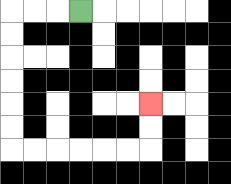{'start': '[3, 0]', 'end': '[6, 4]', 'path_directions': 'L,L,L,D,D,D,D,D,D,R,R,R,R,R,R,U,U', 'path_coordinates': '[[3, 0], [2, 0], [1, 0], [0, 0], [0, 1], [0, 2], [0, 3], [0, 4], [0, 5], [0, 6], [1, 6], [2, 6], [3, 6], [4, 6], [5, 6], [6, 6], [6, 5], [6, 4]]'}